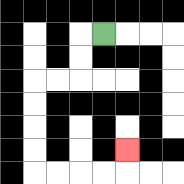{'start': '[4, 1]', 'end': '[5, 6]', 'path_directions': 'L,D,D,L,L,D,D,D,D,R,R,R,R,U', 'path_coordinates': '[[4, 1], [3, 1], [3, 2], [3, 3], [2, 3], [1, 3], [1, 4], [1, 5], [1, 6], [1, 7], [2, 7], [3, 7], [4, 7], [5, 7], [5, 6]]'}